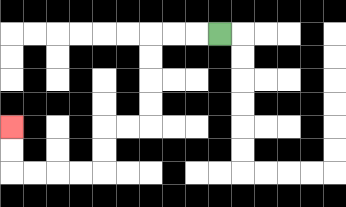{'start': '[9, 1]', 'end': '[0, 5]', 'path_directions': 'L,L,L,D,D,D,D,L,L,D,D,L,L,L,L,U,U', 'path_coordinates': '[[9, 1], [8, 1], [7, 1], [6, 1], [6, 2], [6, 3], [6, 4], [6, 5], [5, 5], [4, 5], [4, 6], [4, 7], [3, 7], [2, 7], [1, 7], [0, 7], [0, 6], [0, 5]]'}